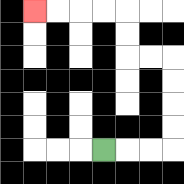{'start': '[4, 6]', 'end': '[1, 0]', 'path_directions': 'R,R,R,U,U,U,U,L,L,U,U,L,L,L,L', 'path_coordinates': '[[4, 6], [5, 6], [6, 6], [7, 6], [7, 5], [7, 4], [7, 3], [7, 2], [6, 2], [5, 2], [5, 1], [5, 0], [4, 0], [3, 0], [2, 0], [1, 0]]'}